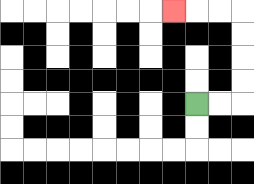{'start': '[8, 4]', 'end': '[7, 0]', 'path_directions': 'R,R,U,U,U,U,L,L,L', 'path_coordinates': '[[8, 4], [9, 4], [10, 4], [10, 3], [10, 2], [10, 1], [10, 0], [9, 0], [8, 0], [7, 0]]'}